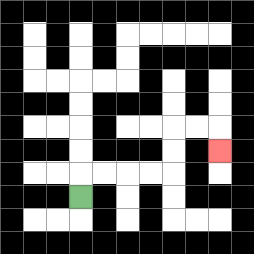{'start': '[3, 8]', 'end': '[9, 6]', 'path_directions': 'U,R,R,R,R,U,U,R,R,D', 'path_coordinates': '[[3, 8], [3, 7], [4, 7], [5, 7], [6, 7], [7, 7], [7, 6], [7, 5], [8, 5], [9, 5], [9, 6]]'}